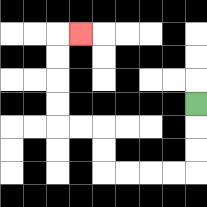{'start': '[8, 4]', 'end': '[3, 1]', 'path_directions': 'D,D,D,L,L,L,L,U,U,L,L,U,U,U,U,R', 'path_coordinates': '[[8, 4], [8, 5], [8, 6], [8, 7], [7, 7], [6, 7], [5, 7], [4, 7], [4, 6], [4, 5], [3, 5], [2, 5], [2, 4], [2, 3], [2, 2], [2, 1], [3, 1]]'}